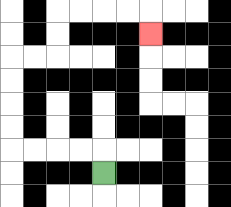{'start': '[4, 7]', 'end': '[6, 1]', 'path_directions': 'U,L,L,L,L,U,U,U,U,R,R,U,U,R,R,R,R,D', 'path_coordinates': '[[4, 7], [4, 6], [3, 6], [2, 6], [1, 6], [0, 6], [0, 5], [0, 4], [0, 3], [0, 2], [1, 2], [2, 2], [2, 1], [2, 0], [3, 0], [4, 0], [5, 0], [6, 0], [6, 1]]'}